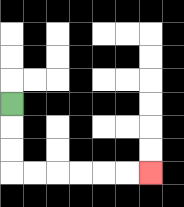{'start': '[0, 4]', 'end': '[6, 7]', 'path_directions': 'D,D,D,R,R,R,R,R,R', 'path_coordinates': '[[0, 4], [0, 5], [0, 6], [0, 7], [1, 7], [2, 7], [3, 7], [4, 7], [5, 7], [6, 7]]'}